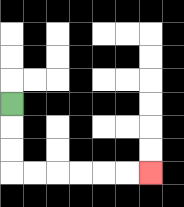{'start': '[0, 4]', 'end': '[6, 7]', 'path_directions': 'D,D,D,R,R,R,R,R,R', 'path_coordinates': '[[0, 4], [0, 5], [0, 6], [0, 7], [1, 7], [2, 7], [3, 7], [4, 7], [5, 7], [6, 7]]'}